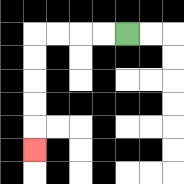{'start': '[5, 1]', 'end': '[1, 6]', 'path_directions': 'L,L,L,L,D,D,D,D,D', 'path_coordinates': '[[5, 1], [4, 1], [3, 1], [2, 1], [1, 1], [1, 2], [1, 3], [1, 4], [1, 5], [1, 6]]'}